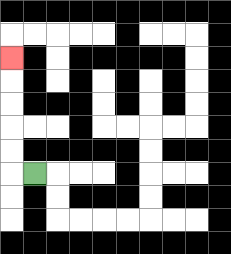{'start': '[1, 7]', 'end': '[0, 2]', 'path_directions': 'L,U,U,U,U,U', 'path_coordinates': '[[1, 7], [0, 7], [0, 6], [0, 5], [0, 4], [0, 3], [0, 2]]'}